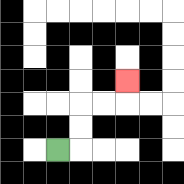{'start': '[2, 6]', 'end': '[5, 3]', 'path_directions': 'R,U,U,R,R,U', 'path_coordinates': '[[2, 6], [3, 6], [3, 5], [3, 4], [4, 4], [5, 4], [5, 3]]'}